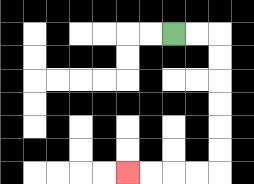{'start': '[7, 1]', 'end': '[5, 7]', 'path_directions': 'R,R,D,D,D,D,D,D,L,L,L,L', 'path_coordinates': '[[7, 1], [8, 1], [9, 1], [9, 2], [9, 3], [9, 4], [9, 5], [9, 6], [9, 7], [8, 7], [7, 7], [6, 7], [5, 7]]'}